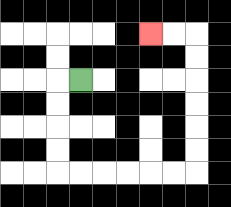{'start': '[3, 3]', 'end': '[6, 1]', 'path_directions': 'L,D,D,D,D,R,R,R,R,R,R,U,U,U,U,U,U,L,L', 'path_coordinates': '[[3, 3], [2, 3], [2, 4], [2, 5], [2, 6], [2, 7], [3, 7], [4, 7], [5, 7], [6, 7], [7, 7], [8, 7], [8, 6], [8, 5], [8, 4], [8, 3], [8, 2], [8, 1], [7, 1], [6, 1]]'}